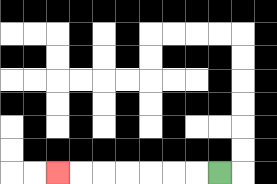{'start': '[9, 7]', 'end': '[2, 7]', 'path_directions': 'L,L,L,L,L,L,L', 'path_coordinates': '[[9, 7], [8, 7], [7, 7], [6, 7], [5, 7], [4, 7], [3, 7], [2, 7]]'}